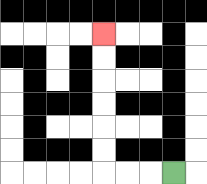{'start': '[7, 7]', 'end': '[4, 1]', 'path_directions': 'L,L,L,U,U,U,U,U,U', 'path_coordinates': '[[7, 7], [6, 7], [5, 7], [4, 7], [4, 6], [4, 5], [4, 4], [4, 3], [4, 2], [4, 1]]'}